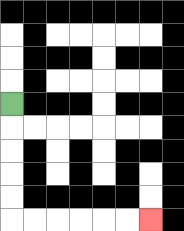{'start': '[0, 4]', 'end': '[6, 9]', 'path_directions': 'D,D,D,D,D,R,R,R,R,R,R', 'path_coordinates': '[[0, 4], [0, 5], [0, 6], [0, 7], [0, 8], [0, 9], [1, 9], [2, 9], [3, 9], [4, 9], [5, 9], [6, 9]]'}